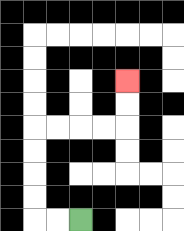{'start': '[3, 9]', 'end': '[5, 3]', 'path_directions': 'L,L,U,U,U,U,R,R,R,R,U,U', 'path_coordinates': '[[3, 9], [2, 9], [1, 9], [1, 8], [1, 7], [1, 6], [1, 5], [2, 5], [3, 5], [4, 5], [5, 5], [5, 4], [5, 3]]'}